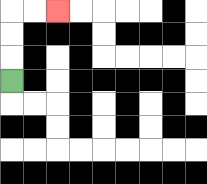{'start': '[0, 3]', 'end': '[2, 0]', 'path_directions': 'U,U,U,R,R', 'path_coordinates': '[[0, 3], [0, 2], [0, 1], [0, 0], [1, 0], [2, 0]]'}